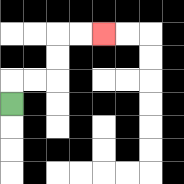{'start': '[0, 4]', 'end': '[4, 1]', 'path_directions': 'U,R,R,U,U,R,R', 'path_coordinates': '[[0, 4], [0, 3], [1, 3], [2, 3], [2, 2], [2, 1], [3, 1], [4, 1]]'}